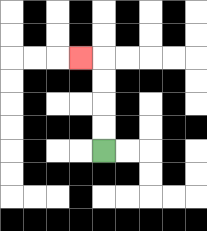{'start': '[4, 6]', 'end': '[3, 2]', 'path_directions': 'U,U,U,U,L', 'path_coordinates': '[[4, 6], [4, 5], [4, 4], [4, 3], [4, 2], [3, 2]]'}